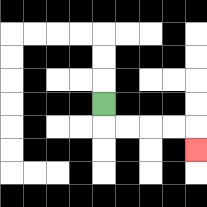{'start': '[4, 4]', 'end': '[8, 6]', 'path_directions': 'D,R,R,R,R,D', 'path_coordinates': '[[4, 4], [4, 5], [5, 5], [6, 5], [7, 5], [8, 5], [8, 6]]'}